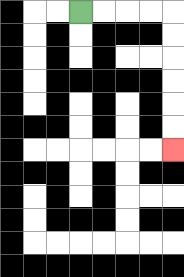{'start': '[3, 0]', 'end': '[7, 6]', 'path_directions': 'R,R,R,R,D,D,D,D,D,D', 'path_coordinates': '[[3, 0], [4, 0], [5, 0], [6, 0], [7, 0], [7, 1], [7, 2], [7, 3], [7, 4], [7, 5], [7, 6]]'}